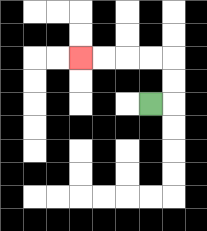{'start': '[6, 4]', 'end': '[3, 2]', 'path_directions': 'R,U,U,L,L,L,L', 'path_coordinates': '[[6, 4], [7, 4], [7, 3], [7, 2], [6, 2], [5, 2], [4, 2], [3, 2]]'}